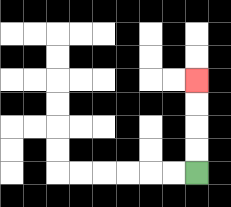{'start': '[8, 7]', 'end': '[8, 3]', 'path_directions': 'U,U,U,U', 'path_coordinates': '[[8, 7], [8, 6], [8, 5], [8, 4], [8, 3]]'}